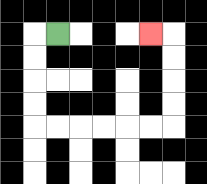{'start': '[2, 1]', 'end': '[6, 1]', 'path_directions': 'L,D,D,D,D,R,R,R,R,R,R,U,U,U,U,L', 'path_coordinates': '[[2, 1], [1, 1], [1, 2], [1, 3], [1, 4], [1, 5], [2, 5], [3, 5], [4, 5], [5, 5], [6, 5], [7, 5], [7, 4], [7, 3], [7, 2], [7, 1], [6, 1]]'}